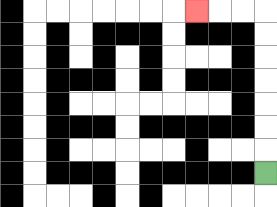{'start': '[11, 7]', 'end': '[8, 0]', 'path_directions': 'U,U,U,U,U,U,U,L,L,L', 'path_coordinates': '[[11, 7], [11, 6], [11, 5], [11, 4], [11, 3], [11, 2], [11, 1], [11, 0], [10, 0], [9, 0], [8, 0]]'}